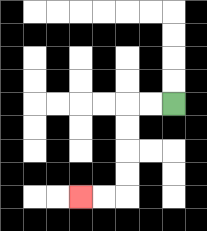{'start': '[7, 4]', 'end': '[3, 8]', 'path_directions': 'L,L,D,D,D,D,L,L', 'path_coordinates': '[[7, 4], [6, 4], [5, 4], [5, 5], [5, 6], [5, 7], [5, 8], [4, 8], [3, 8]]'}